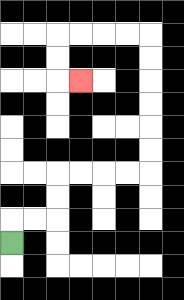{'start': '[0, 10]', 'end': '[3, 3]', 'path_directions': 'U,R,R,U,U,R,R,R,R,U,U,U,U,U,U,L,L,L,L,D,D,R', 'path_coordinates': '[[0, 10], [0, 9], [1, 9], [2, 9], [2, 8], [2, 7], [3, 7], [4, 7], [5, 7], [6, 7], [6, 6], [6, 5], [6, 4], [6, 3], [6, 2], [6, 1], [5, 1], [4, 1], [3, 1], [2, 1], [2, 2], [2, 3], [3, 3]]'}